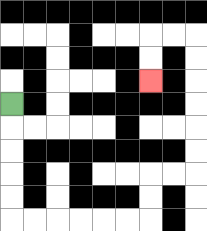{'start': '[0, 4]', 'end': '[6, 3]', 'path_directions': 'D,D,D,D,D,R,R,R,R,R,R,U,U,R,R,U,U,U,U,U,U,L,L,D,D', 'path_coordinates': '[[0, 4], [0, 5], [0, 6], [0, 7], [0, 8], [0, 9], [1, 9], [2, 9], [3, 9], [4, 9], [5, 9], [6, 9], [6, 8], [6, 7], [7, 7], [8, 7], [8, 6], [8, 5], [8, 4], [8, 3], [8, 2], [8, 1], [7, 1], [6, 1], [6, 2], [6, 3]]'}